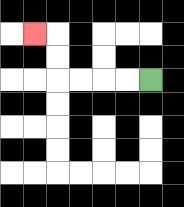{'start': '[6, 3]', 'end': '[1, 1]', 'path_directions': 'L,L,L,L,U,U,L', 'path_coordinates': '[[6, 3], [5, 3], [4, 3], [3, 3], [2, 3], [2, 2], [2, 1], [1, 1]]'}